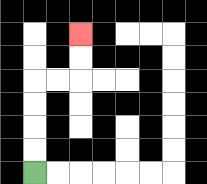{'start': '[1, 7]', 'end': '[3, 1]', 'path_directions': 'U,U,U,U,R,R,U,U', 'path_coordinates': '[[1, 7], [1, 6], [1, 5], [1, 4], [1, 3], [2, 3], [3, 3], [3, 2], [3, 1]]'}